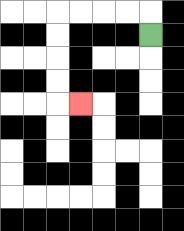{'start': '[6, 1]', 'end': '[3, 4]', 'path_directions': 'U,L,L,L,L,D,D,D,D,R', 'path_coordinates': '[[6, 1], [6, 0], [5, 0], [4, 0], [3, 0], [2, 0], [2, 1], [2, 2], [2, 3], [2, 4], [3, 4]]'}